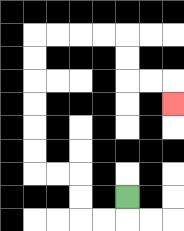{'start': '[5, 8]', 'end': '[7, 4]', 'path_directions': 'D,L,L,U,U,L,L,U,U,U,U,U,U,R,R,R,R,D,D,R,R,D', 'path_coordinates': '[[5, 8], [5, 9], [4, 9], [3, 9], [3, 8], [3, 7], [2, 7], [1, 7], [1, 6], [1, 5], [1, 4], [1, 3], [1, 2], [1, 1], [2, 1], [3, 1], [4, 1], [5, 1], [5, 2], [5, 3], [6, 3], [7, 3], [7, 4]]'}